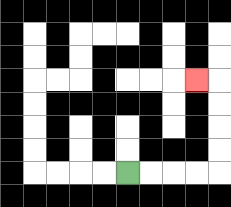{'start': '[5, 7]', 'end': '[8, 3]', 'path_directions': 'R,R,R,R,U,U,U,U,L', 'path_coordinates': '[[5, 7], [6, 7], [7, 7], [8, 7], [9, 7], [9, 6], [9, 5], [9, 4], [9, 3], [8, 3]]'}